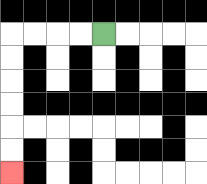{'start': '[4, 1]', 'end': '[0, 7]', 'path_directions': 'L,L,L,L,D,D,D,D,D,D', 'path_coordinates': '[[4, 1], [3, 1], [2, 1], [1, 1], [0, 1], [0, 2], [0, 3], [0, 4], [0, 5], [0, 6], [0, 7]]'}